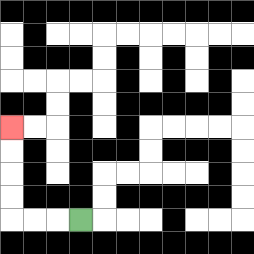{'start': '[3, 9]', 'end': '[0, 5]', 'path_directions': 'L,L,L,U,U,U,U', 'path_coordinates': '[[3, 9], [2, 9], [1, 9], [0, 9], [0, 8], [0, 7], [0, 6], [0, 5]]'}